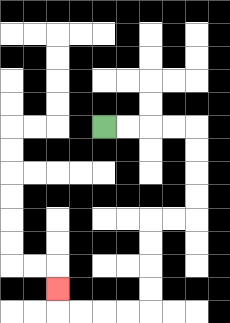{'start': '[4, 5]', 'end': '[2, 12]', 'path_directions': 'R,R,R,R,D,D,D,D,L,L,D,D,D,D,L,L,L,L,U', 'path_coordinates': '[[4, 5], [5, 5], [6, 5], [7, 5], [8, 5], [8, 6], [8, 7], [8, 8], [8, 9], [7, 9], [6, 9], [6, 10], [6, 11], [6, 12], [6, 13], [5, 13], [4, 13], [3, 13], [2, 13], [2, 12]]'}